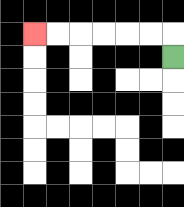{'start': '[7, 2]', 'end': '[1, 1]', 'path_directions': 'U,L,L,L,L,L,L', 'path_coordinates': '[[7, 2], [7, 1], [6, 1], [5, 1], [4, 1], [3, 1], [2, 1], [1, 1]]'}